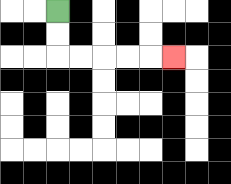{'start': '[2, 0]', 'end': '[7, 2]', 'path_directions': 'D,D,R,R,R,R,R', 'path_coordinates': '[[2, 0], [2, 1], [2, 2], [3, 2], [4, 2], [5, 2], [6, 2], [7, 2]]'}